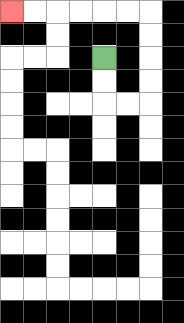{'start': '[4, 2]', 'end': '[0, 0]', 'path_directions': 'D,D,R,R,U,U,U,U,L,L,L,L,L,L', 'path_coordinates': '[[4, 2], [4, 3], [4, 4], [5, 4], [6, 4], [6, 3], [6, 2], [6, 1], [6, 0], [5, 0], [4, 0], [3, 0], [2, 0], [1, 0], [0, 0]]'}